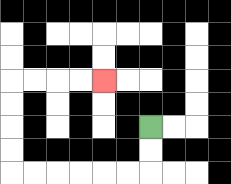{'start': '[6, 5]', 'end': '[4, 3]', 'path_directions': 'D,D,L,L,L,L,L,L,U,U,U,U,R,R,R,R', 'path_coordinates': '[[6, 5], [6, 6], [6, 7], [5, 7], [4, 7], [3, 7], [2, 7], [1, 7], [0, 7], [0, 6], [0, 5], [0, 4], [0, 3], [1, 3], [2, 3], [3, 3], [4, 3]]'}